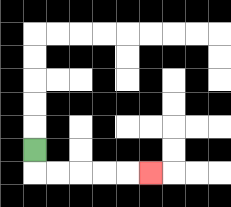{'start': '[1, 6]', 'end': '[6, 7]', 'path_directions': 'D,R,R,R,R,R', 'path_coordinates': '[[1, 6], [1, 7], [2, 7], [3, 7], [4, 7], [5, 7], [6, 7]]'}